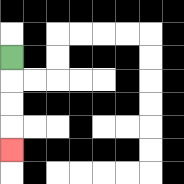{'start': '[0, 2]', 'end': '[0, 6]', 'path_directions': 'D,D,D,D', 'path_coordinates': '[[0, 2], [0, 3], [0, 4], [0, 5], [0, 6]]'}